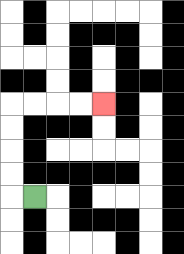{'start': '[1, 8]', 'end': '[4, 4]', 'path_directions': 'L,U,U,U,U,R,R,R,R', 'path_coordinates': '[[1, 8], [0, 8], [0, 7], [0, 6], [0, 5], [0, 4], [1, 4], [2, 4], [3, 4], [4, 4]]'}